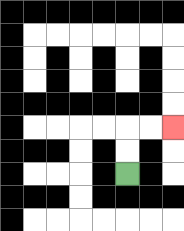{'start': '[5, 7]', 'end': '[7, 5]', 'path_directions': 'U,U,R,R', 'path_coordinates': '[[5, 7], [5, 6], [5, 5], [6, 5], [7, 5]]'}